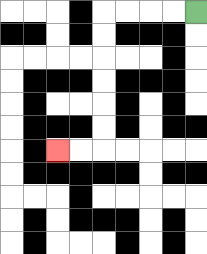{'start': '[8, 0]', 'end': '[2, 6]', 'path_directions': 'L,L,L,L,D,D,D,D,D,D,L,L', 'path_coordinates': '[[8, 0], [7, 0], [6, 0], [5, 0], [4, 0], [4, 1], [4, 2], [4, 3], [4, 4], [4, 5], [4, 6], [3, 6], [2, 6]]'}